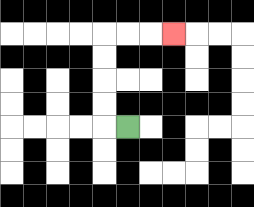{'start': '[5, 5]', 'end': '[7, 1]', 'path_directions': 'L,U,U,U,U,R,R,R', 'path_coordinates': '[[5, 5], [4, 5], [4, 4], [4, 3], [4, 2], [4, 1], [5, 1], [6, 1], [7, 1]]'}